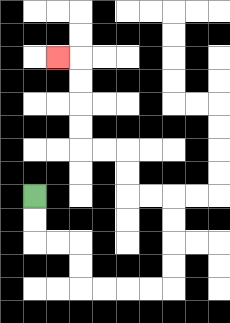{'start': '[1, 8]', 'end': '[2, 2]', 'path_directions': 'D,D,R,R,D,D,R,R,R,R,U,U,U,U,L,L,U,U,L,L,U,U,U,U,L', 'path_coordinates': '[[1, 8], [1, 9], [1, 10], [2, 10], [3, 10], [3, 11], [3, 12], [4, 12], [5, 12], [6, 12], [7, 12], [7, 11], [7, 10], [7, 9], [7, 8], [6, 8], [5, 8], [5, 7], [5, 6], [4, 6], [3, 6], [3, 5], [3, 4], [3, 3], [3, 2], [2, 2]]'}